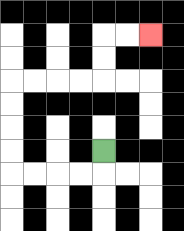{'start': '[4, 6]', 'end': '[6, 1]', 'path_directions': 'D,L,L,L,L,U,U,U,U,R,R,R,R,U,U,R,R', 'path_coordinates': '[[4, 6], [4, 7], [3, 7], [2, 7], [1, 7], [0, 7], [0, 6], [0, 5], [0, 4], [0, 3], [1, 3], [2, 3], [3, 3], [4, 3], [4, 2], [4, 1], [5, 1], [6, 1]]'}